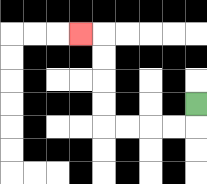{'start': '[8, 4]', 'end': '[3, 1]', 'path_directions': 'D,L,L,L,L,U,U,U,U,L', 'path_coordinates': '[[8, 4], [8, 5], [7, 5], [6, 5], [5, 5], [4, 5], [4, 4], [4, 3], [4, 2], [4, 1], [3, 1]]'}